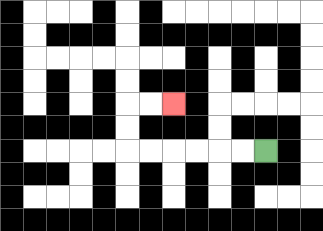{'start': '[11, 6]', 'end': '[7, 4]', 'path_directions': 'L,L,L,L,L,L,U,U,R,R', 'path_coordinates': '[[11, 6], [10, 6], [9, 6], [8, 6], [7, 6], [6, 6], [5, 6], [5, 5], [5, 4], [6, 4], [7, 4]]'}